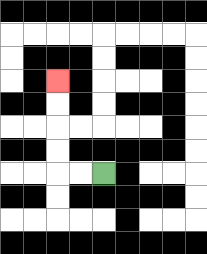{'start': '[4, 7]', 'end': '[2, 3]', 'path_directions': 'L,L,U,U,U,U', 'path_coordinates': '[[4, 7], [3, 7], [2, 7], [2, 6], [2, 5], [2, 4], [2, 3]]'}